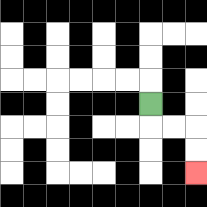{'start': '[6, 4]', 'end': '[8, 7]', 'path_directions': 'D,R,R,D,D', 'path_coordinates': '[[6, 4], [6, 5], [7, 5], [8, 5], [8, 6], [8, 7]]'}